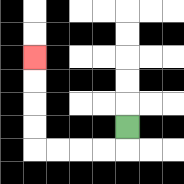{'start': '[5, 5]', 'end': '[1, 2]', 'path_directions': 'D,L,L,L,L,U,U,U,U', 'path_coordinates': '[[5, 5], [5, 6], [4, 6], [3, 6], [2, 6], [1, 6], [1, 5], [1, 4], [1, 3], [1, 2]]'}